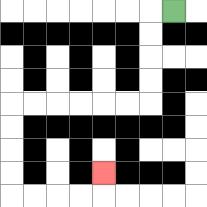{'start': '[7, 0]', 'end': '[4, 7]', 'path_directions': 'L,D,D,D,D,L,L,L,L,L,L,D,D,D,D,R,R,R,R,U', 'path_coordinates': '[[7, 0], [6, 0], [6, 1], [6, 2], [6, 3], [6, 4], [5, 4], [4, 4], [3, 4], [2, 4], [1, 4], [0, 4], [0, 5], [0, 6], [0, 7], [0, 8], [1, 8], [2, 8], [3, 8], [4, 8], [4, 7]]'}